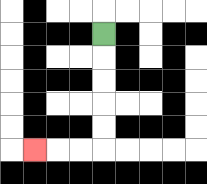{'start': '[4, 1]', 'end': '[1, 6]', 'path_directions': 'D,D,D,D,D,L,L,L', 'path_coordinates': '[[4, 1], [4, 2], [4, 3], [4, 4], [4, 5], [4, 6], [3, 6], [2, 6], [1, 6]]'}